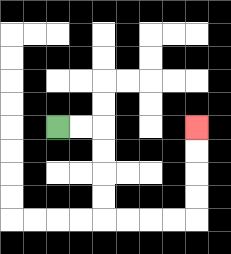{'start': '[2, 5]', 'end': '[8, 5]', 'path_directions': 'R,R,D,D,D,D,R,R,R,R,U,U,U,U', 'path_coordinates': '[[2, 5], [3, 5], [4, 5], [4, 6], [4, 7], [4, 8], [4, 9], [5, 9], [6, 9], [7, 9], [8, 9], [8, 8], [8, 7], [8, 6], [8, 5]]'}